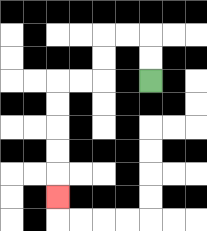{'start': '[6, 3]', 'end': '[2, 8]', 'path_directions': 'U,U,L,L,D,D,L,L,D,D,D,D,D', 'path_coordinates': '[[6, 3], [6, 2], [6, 1], [5, 1], [4, 1], [4, 2], [4, 3], [3, 3], [2, 3], [2, 4], [2, 5], [2, 6], [2, 7], [2, 8]]'}